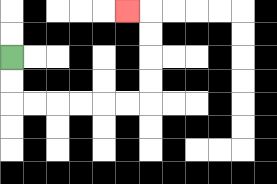{'start': '[0, 2]', 'end': '[5, 0]', 'path_directions': 'D,D,R,R,R,R,R,R,U,U,U,U,L', 'path_coordinates': '[[0, 2], [0, 3], [0, 4], [1, 4], [2, 4], [3, 4], [4, 4], [5, 4], [6, 4], [6, 3], [6, 2], [6, 1], [6, 0], [5, 0]]'}